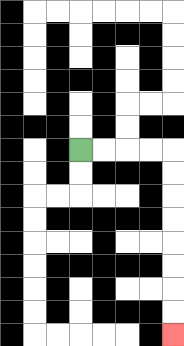{'start': '[3, 6]', 'end': '[7, 14]', 'path_directions': 'R,R,R,R,D,D,D,D,D,D,D,D', 'path_coordinates': '[[3, 6], [4, 6], [5, 6], [6, 6], [7, 6], [7, 7], [7, 8], [7, 9], [7, 10], [7, 11], [7, 12], [7, 13], [7, 14]]'}